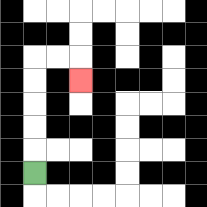{'start': '[1, 7]', 'end': '[3, 3]', 'path_directions': 'U,U,U,U,U,R,R,D', 'path_coordinates': '[[1, 7], [1, 6], [1, 5], [1, 4], [1, 3], [1, 2], [2, 2], [3, 2], [3, 3]]'}